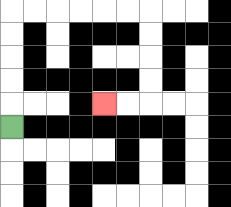{'start': '[0, 5]', 'end': '[4, 4]', 'path_directions': 'U,U,U,U,U,R,R,R,R,R,R,D,D,D,D,L,L', 'path_coordinates': '[[0, 5], [0, 4], [0, 3], [0, 2], [0, 1], [0, 0], [1, 0], [2, 0], [3, 0], [4, 0], [5, 0], [6, 0], [6, 1], [6, 2], [6, 3], [6, 4], [5, 4], [4, 4]]'}